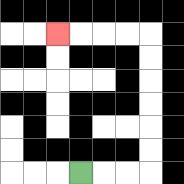{'start': '[3, 7]', 'end': '[2, 1]', 'path_directions': 'R,R,R,U,U,U,U,U,U,L,L,L,L', 'path_coordinates': '[[3, 7], [4, 7], [5, 7], [6, 7], [6, 6], [6, 5], [6, 4], [6, 3], [6, 2], [6, 1], [5, 1], [4, 1], [3, 1], [2, 1]]'}